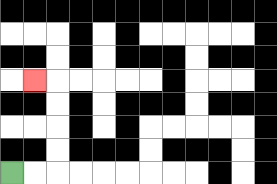{'start': '[0, 7]', 'end': '[1, 3]', 'path_directions': 'R,R,U,U,U,U,L', 'path_coordinates': '[[0, 7], [1, 7], [2, 7], [2, 6], [2, 5], [2, 4], [2, 3], [1, 3]]'}